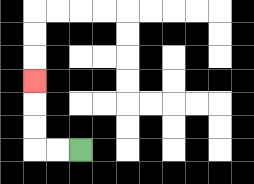{'start': '[3, 6]', 'end': '[1, 3]', 'path_directions': 'L,L,U,U,U', 'path_coordinates': '[[3, 6], [2, 6], [1, 6], [1, 5], [1, 4], [1, 3]]'}